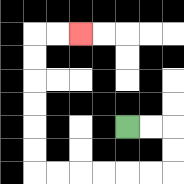{'start': '[5, 5]', 'end': '[3, 1]', 'path_directions': 'R,R,D,D,L,L,L,L,L,L,U,U,U,U,U,U,R,R', 'path_coordinates': '[[5, 5], [6, 5], [7, 5], [7, 6], [7, 7], [6, 7], [5, 7], [4, 7], [3, 7], [2, 7], [1, 7], [1, 6], [1, 5], [1, 4], [1, 3], [1, 2], [1, 1], [2, 1], [3, 1]]'}